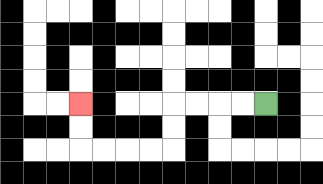{'start': '[11, 4]', 'end': '[3, 4]', 'path_directions': 'L,L,L,L,D,D,L,L,L,L,U,U', 'path_coordinates': '[[11, 4], [10, 4], [9, 4], [8, 4], [7, 4], [7, 5], [7, 6], [6, 6], [5, 6], [4, 6], [3, 6], [3, 5], [3, 4]]'}